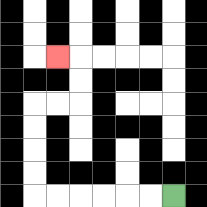{'start': '[7, 8]', 'end': '[2, 2]', 'path_directions': 'L,L,L,L,L,L,U,U,U,U,R,R,U,U,L', 'path_coordinates': '[[7, 8], [6, 8], [5, 8], [4, 8], [3, 8], [2, 8], [1, 8], [1, 7], [1, 6], [1, 5], [1, 4], [2, 4], [3, 4], [3, 3], [3, 2], [2, 2]]'}